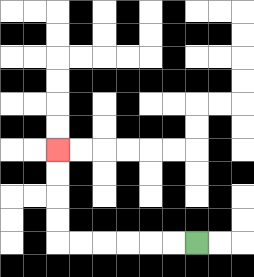{'start': '[8, 10]', 'end': '[2, 6]', 'path_directions': 'L,L,L,L,L,L,U,U,U,U', 'path_coordinates': '[[8, 10], [7, 10], [6, 10], [5, 10], [4, 10], [3, 10], [2, 10], [2, 9], [2, 8], [2, 7], [2, 6]]'}